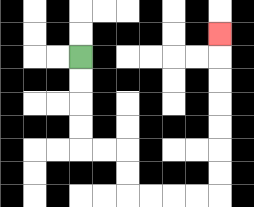{'start': '[3, 2]', 'end': '[9, 1]', 'path_directions': 'D,D,D,D,R,R,D,D,R,R,R,R,U,U,U,U,U,U,U', 'path_coordinates': '[[3, 2], [3, 3], [3, 4], [3, 5], [3, 6], [4, 6], [5, 6], [5, 7], [5, 8], [6, 8], [7, 8], [8, 8], [9, 8], [9, 7], [9, 6], [9, 5], [9, 4], [9, 3], [9, 2], [9, 1]]'}